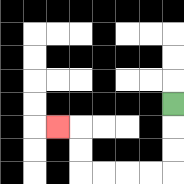{'start': '[7, 4]', 'end': '[2, 5]', 'path_directions': 'D,D,D,L,L,L,L,U,U,L', 'path_coordinates': '[[7, 4], [7, 5], [7, 6], [7, 7], [6, 7], [5, 7], [4, 7], [3, 7], [3, 6], [3, 5], [2, 5]]'}